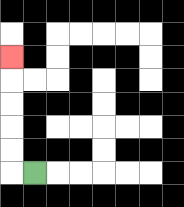{'start': '[1, 7]', 'end': '[0, 2]', 'path_directions': 'L,U,U,U,U,U', 'path_coordinates': '[[1, 7], [0, 7], [0, 6], [0, 5], [0, 4], [0, 3], [0, 2]]'}